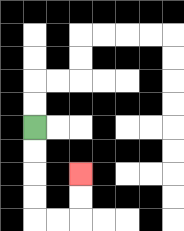{'start': '[1, 5]', 'end': '[3, 7]', 'path_directions': 'D,D,D,D,R,R,U,U', 'path_coordinates': '[[1, 5], [1, 6], [1, 7], [1, 8], [1, 9], [2, 9], [3, 9], [3, 8], [3, 7]]'}